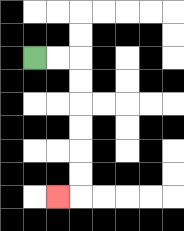{'start': '[1, 2]', 'end': '[2, 8]', 'path_directions': 'R,R,D,D,D,D,D,D,L', 'path_coordinates': '[[1, 2], [2, 2], [3, 2], [3, 3], [3, 4], [3, 5], [3, 6], [3, 7], [3, 8], [2, 8]]'}